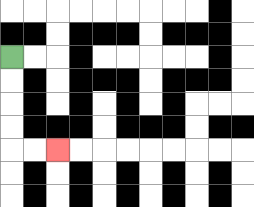{'start': '[0, 2]', 'end': '[2, 6]', 'path_directions': 'D,D,D,D,R,R', 'path_coordinates': '[[0, 2], [0, 3], [0, 4], [0, 5], [0, 6], [1, 6], [2, 6]]'}